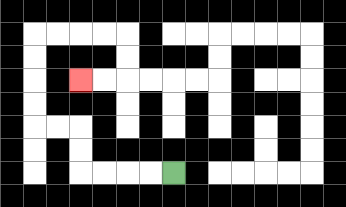{'start': '[7, 7]', 'end': '[3, 3]', 'path_directions': 'L,L,L,L,U,U,L,L,U,U,U,U,R,R,R,R,D,D,L,L', 'path_coordinates': '[[7, 7], [6, 7], [5, 7], [4, 7], [3, 7], [3, 6], [3, 5], [2, 5], [1, 5], [1, 4], [1, 3], [1, 2], [1, 1], [2, 1], [3, 1], [4, 1], [5, 1], [5, 2], [5, 3], [4, 3], [3, 3]]'}